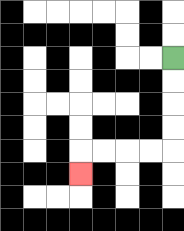{'start': '[7, 2]', 'end': '[3, 7]', 'path_directions': 'D,D,D,D,L,L,L,L,D', 'path_coordinates': '[[7, 2], [7, 3], [7, 4], [7, 5], [7, 6], [6, 6], [5, 6], [4, 6], [3, 6], [3, 7]]'}